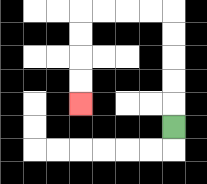{'start': '[7, 5]', 'end': '[3, 4]', 'path_directions': 'U,U,U,U,U,L,L,L,L,D,D,D,D', 'path_coordinates': '[[7, 5], [7, 4], [7, 3], [7, 2], [7, 1], [7, 0], [6, 0], [5, 0], [4, 0], [3, 0], [3, 1], [3, 2], [3, 3], [3, 4]]'}